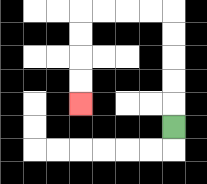{'start': '[7, 5]', 'end': '[3, 4]', 'path_directions': 'U,U,U,U,U,L,L,L,L,D,D,D,D', 'path_coordinates': '[[7, 5], [7, 4], [7, 3], [7, 2], [7, 1], [7, 0], [6, 0], [5, 0], [4, 0], [3, 0], [3, 1], [3, 2], [3, 3], [3, 4]]'}